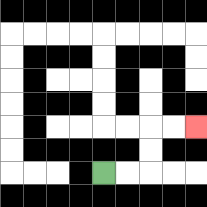{'start': '[4, 7]', 'end': '[8, 5]', 'path_directions': 'R,R,U,U,R,R', 'path_coordinates': '[[4, 7], [5, 7], [6, 7], [6, 6], [6, 5], [7, 5], [8, 5]]'}